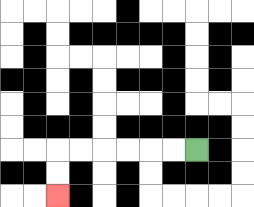{'start': '[8, 6]', 'end': '[2, 8]', 'path_directions': 'L,L,L,L,L,L,D,D', 'path_coordinates': '[[8, 6], [7, 6], [6, 6], [5, 6], [4, 6], [3, 6], [2, 6], [2, 7], [2, 8]]'}